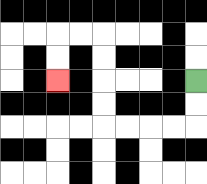{'start': '[8, 3]', 'end': '[2, 3]', 'path_directions': 'D,D,L,L,L,L,U,U,U,U,L,L,D,D', 'path_coordinates': '[[8, 3], [8, 4], [8, 5], [7, 5], [6, 5], [5, 5], [4, 5], [4, 4], [4, 3], [4, 2], [4, 1], [3, 1], [2, 1], [2, 2], [2, 3]]'}